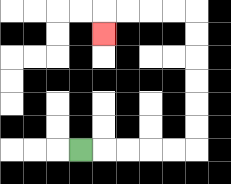{'start': '[3, 6]', 'end': '[4, 1]', 'path_directions': 'R,R,R,R,R,U,U,U,U,U,U,L,L,L,L,D', 'path_coordinates': '[[3, 6], [4, 6], [5, 6], [6, 6], [7, 6], [8, 6], [8, 5], [8, 4], [8, 3], [8, 2], [8, 1], [8, 0], [7, 0], [6, 0], [5, 0], [4, 0], [4, 1]]'}